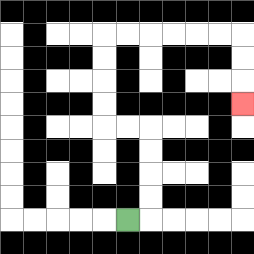{'start': '[5, 9]', 'end': '[10, 4]', 'path_directions': 'R,U,U,U,U,L,L,U,U,U,U,R,R,R,R,R,R,D,D,D', 'path_coordinates': '[[5, 9], [6, 9], [6, 8], [6, 7], [6, 6], [6, 5], [5, 5], [4, 5], [4, 4], [4, 3], [4, 2], [4, 1], [5, 1], [6, 1], [7, 1], [8, 1], [9, 1], [10, 1], [10, 2], [10, 3], [10, 4]]'}